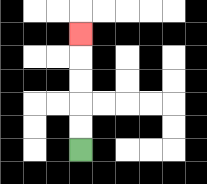{'start': '[3, 6]', 'end': '[3, 1]', 'path_directions': 'U,U,U,U,U', 'path_coordinates': '[[3, 6], [3, 5], [3, 4], [3, 3], [3, 2], [3, 1]]'}